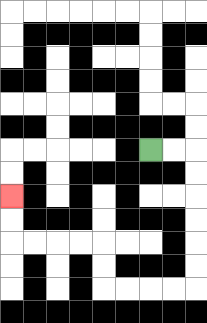{'start': '[6, 6]', 'end': '[0, 8]', 'path_directions': 'R,R,D,D,D,D,D,D,L,L,L,L,U,U,L,L,L,L,U,U', 'path_coordinates': '[[6, 6], [7, 6], [8, 6], [8, 7], [8, 8], [8, 9], [8, 10], [8, 11], [8, 12], [7, 12], [6, 12], [5, 12], [4, 12], [4, 11], [4, 10], [3, 10], [2, 10], [1, 10], [0, 10], [0, 9], [0, 8]]'}